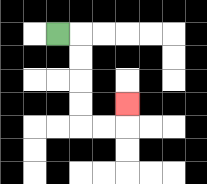{'start': '[2, 1]', 'end': '[5, 4]', 'path_directions': 'R,D,D,D,D,R,R,U', 'path_coordinates': '[[2, 1], [3, 1], [3, 2], [3, 3], [3, 4], [3, 5], [4, 5], [5, 5], [5, 4]]'}